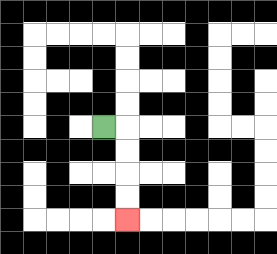{'start': '[4, 5]', 'end': '[5, 9]', 'path_directions': 'R,D,D,D,D', 'path_coordinates': '[[4, 5], [5, 5], [5, 6], [5, 7], [5, 8], [5, 9]]'}